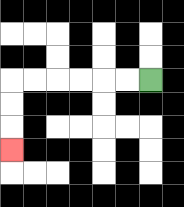{'start': '[6, 3]', 'end': '[0, 6]', 'path_directions': 'L,L,L,L,L,L,D,D,D', 'path_coordinates': '[[6, 3], [5, 3], [4, 3], [3, 3], [2, 3], [1, 3], [0, 3], [0, 4], [0, 5], [0, 6]]'}